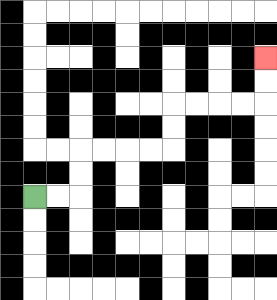{'start': '[1, 8]', 'end': '[11, 2]', 'path_directions': 'R,R,U,U,R,R,R,R,U,U,R,R,R,R,U,U', 'path_coordinates': '[[1, 8], [2, 8], [3, 8], [3, 7], [3, 6], [4, 6], [5, 6], [6, 6], [7, 6], [7, 5], [7, 4], [8, 4], [9, 4], [10, 4], [11, 4], [11, 3], [11, 2]]'}